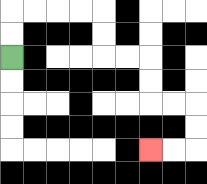{'start': '[0, 2]', 'end': '[6, 6]', 'path_directions': 'U,U,R,R,R,R,D,D,R,R,D,D,R,R,D,D,L,L', 'path_coordinates': '[[0, 2], [0, 1], [0, 0], [1, 0], [2, 0], [3, 0], [4, 0], [4, 1], [4, 2], [5, 2], [6, 2], [6, 3], [6, 4], [7, 4], [8, 4], [8, 5], [8, 6], [7, 6], [6, 6]]'}